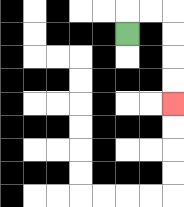{'start': '[5, 1]', 'end': '[7, 4]', 'path_directions': 'U,R,R,D,D,D,D', 'path_coordinates': '[[5, 1], [5, 0], [6, 0], [7, 0], [7, 1], [7, 2], [7, 3], [7, 4]]'}